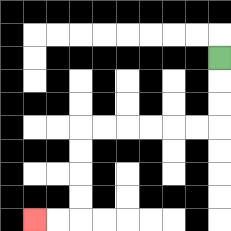{'start': '[9, 2]', 'end': '[1, 9]', 'path_directions': 'D,D,D,L,L,L,L,L,L,D,D,D,D,L,L', 'path_coordinates': '[[9, 2], [9, 3], [9, 4], [9, 5], [8, 5], [7, 5], [6, 5], [5, 5], [4, 5], [3, 5], [3, 6], [3, 7], [3, 8], [3, 9], [2, 9], [1, 9]]'}